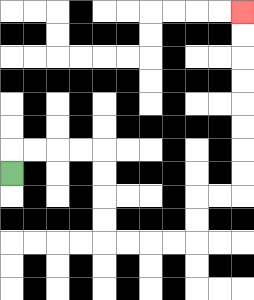{'start': '[0, 7]', 'end': '[10, 0]', 'path_directions': 'U,R,R,R,R,D,D,D,D,R,R,R,R,U,U,R,R,U,U,U,U,U,U,U,U', 'path_coordinates': '[[0, 7], [0, 6], [1, 6], [2, 6], [3, 6], [4, 6], [4, 7], [4, 8], [4, 9], [4, 10], [5, 10], [6, 10], [7, 10], [8, 10], [8, 9], [8, 8], [9, 8], [10, 8], [10, 7], [10, 6], [10, 5], [10, 4], [10, 3], [10, 2], [10, 1], [10, 0]]'}